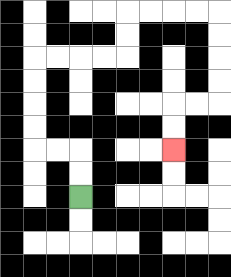{'start': '[3, 8]', 'end': '[7, 6]', 'path_directions': 'U,U,L,L,U,U,U,U,R,R,R,R,U,U,R,R,R,R,D,D,D,D,L,L,D,D', 'path_coordinates': '[[3, 8], [3, 7], [3, 6], [2, 6], [1, 6], [1, 5], [1, 4], [1, 3], [1, 2], [2, 2], [3, 2], [4, 2], [5, 2], [5, 1], [5, 0], [6, 0], [7, 0], [8, 0], [9, 0], [9, 1], [9, 2], [9, 3], [9, 4], [8, 4], [7, 4], [7, 5], [7, 6]]'}